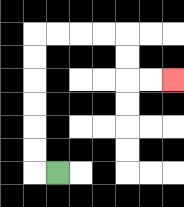{'start': '[2, 7]', 'end': '[7, 3]', 'path_directions': 'L,U,U,U,U,U,U,R,R,R,R,D,D,R,R', 'path_coordinates': '[[2, 7], [1, 7], [1, 6], [1, 5], [1, 4], [1, 3], [1, 2], [1, 1], [2, 1], [3, 1], [4, 1], [5, 1], [5, 2], [5, 3], [6, 3], [7, 3]]'}